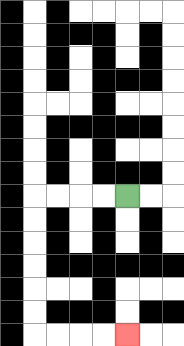{'start': '[5, 8]', 'end': '[5, 14]', 'path_directions': 'L,L,L,L,D,D,D,D,D,D,R,R,R,R', 'path_coordinates': '[[5, 8], [4, 8], [3, 8], [2, 8], [1, 8], [1, 9], [1, 10], [1, 11], [1, 12], [1, 13], [1, 14], [2, 14], [3, 14], [4, 14], [5, 14]]'}